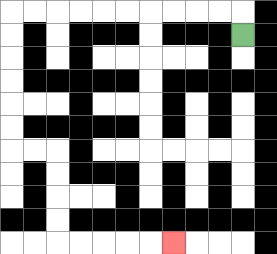{'start': '[10, 1]', 'end': '[7, 10]', 'path_directions': 'U,L,L,L,L,L,L,L,L,L,L,D,D,D,D,D,D,R,R,D,D,D,D,R,R,R,R,R', 'path_coordinates': '[[10, 1], [10, 0], [9, 0], [8, 0], [7, 0], [6, 0], [5, 0], [4, 0], [3, 0], [2, 0], [1, 0], [0, 0], [0, 1], [0, 2], [0, 3], [0, 4], [0, 5], [0, 6], [1, 6], [2, 6], [2, 7], [2, 8], [2, 9], [2, 10], [3, 10], [4, 10], [5, 10], [6, 10], [7, 10]]'}